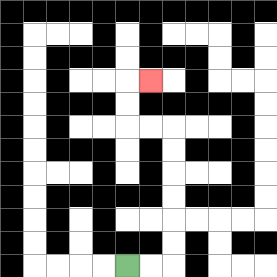{'start': '[5, 11]', 'end': '[6, 3]', 'path_directions': 'R,R,U,U,U,U,U,U,L,L,U,U,R', 'path_coordinates': '[[5, 11], [6, 11], [7, 11], [7, 10], [7, 9], [7, 8], [7, 7], [7, 6], [7, 5], [6, 5], [5, 5], [5, 4], [5, 3], [6, 3]]'}